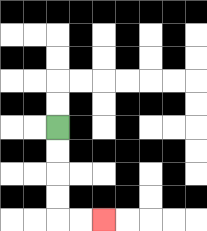{'start': '[2, 5]', 'end': '[4, 9]', 'path_directions': 'D,D,D,D,R,R', 'path_coordinates': '[[2, 5], [2, 6], [2, 7], [2, 8], [2, 9], [3, 9], [4, 9]]'}